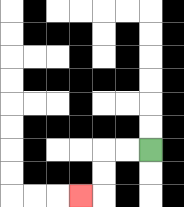{'start': '[6, 6]', 'end': '[3, 8]', 'path_directions': 'L,L,D,D,L', 'path_coordinates': '[[6, 6], [5, 6], [4, 6], [4, 7], [4, 8], [3, 8]]'}